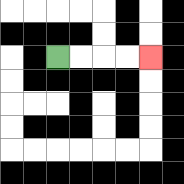{'start': '[2, 2]', 'end': '[6, 2]', 'path_directions': 'R,R,R,R', 'path_coordinates': '[[2, 2], [3, 2], [4, 2], [5, 2], [6, 2]]'}